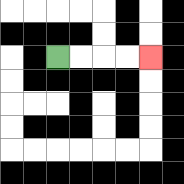{'start': '[2, 2]', 'end': '[6, 2]', 'path_directions': 'R,R,R,R', 'path_coordinates': '[[2, 2], [3, 2], [4, 2], [5, 2], [6, 2]]'}